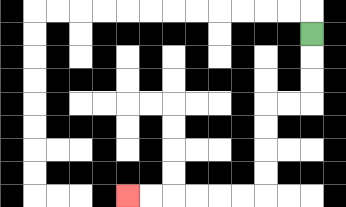{'start': '[13, 1]', 'end': '[5, 8]', 'path_directions': 'D,D,D,L,L,D,D,D,D,L,L,L,L,L,L', 'path_coordinates': '[[13, 1], [13, 2], [13, 3], [13, 4], [12, 4], [11, 4], [11, 5], [11, 6], [11, 7], [11, 8], [10, 8], [9, 8], [8, 8], [7, 8], [6, 8], [5, 8]]'}